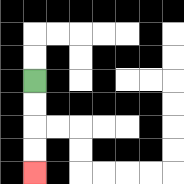{'start': '[1, 3]', 'end': '[1, 7]', 'path_directions': 'D,D,D,D', 'path_coordinates': '[[1, 3], [1, 4], [1, 5], [1, 6], [1, 7]]'}